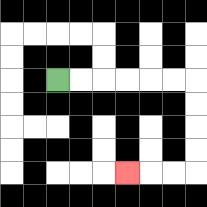{'start': '[2, 3]', 'end': '[5, 7]', 'path_directions': 'R,R,R,R,R,R,D,D,D,D,L,L,L', 'path_coordinates': '[[2, 3], [3, 3], [4, 3], [5, 3], [6, 3], [7, 3], [8, 3], [8, 4], [8, 5], [8, 6], [8, 7], [7, 7], [6, 7], [5, 7]]'}